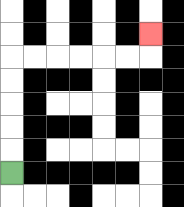{'start': '[0, 7]', 'end': '[6, 1]', 'path_directions': 'U,U,U,U,U,R,R,R,R,R,R,U', 'path_coordinates': '[[0, 7], [0, 6], [0, 5], [0, 4], [0, 3], [0, 2], [1, 2], [2, 2], [3, 2], [4, 2], [5, 2], [6, 2], [6, 1]]'}